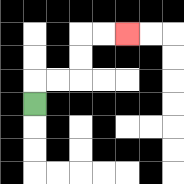{'start': '[1, 4]', 'end': '[5, 1]', 'path_directions': 'U,R,R,U,U,R,R', 'path_coordinates': '[[1, 4], [1, 3], [2, 3], [3, 3], [3, 2], [3, 1], [4, 1], [5, 1]]'}